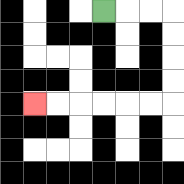{'start': '[4, 0]', 'end': '[1, 4]', 'path_directions': 'R,R,R,D,D,D,D,L,L,L,L,L,L', 'path_coordinates': '[[4, 0], [5, 0], [6, 0], [7, 0], [7, 1], [7, 2], [7, 3], [7, 4], [6, 4], [5, 4], [4, 4], [3, 4], [2, 4], [1, 4]]'}